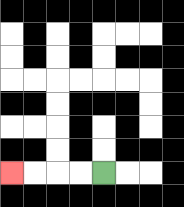{'start': '[4, 7]', 'end': '[0, 7]', 'path_directions': 'L,L,L,L', 'path_coordinates': '[[4, 7], [3, 7], [2, 7], [1, 7], [0, 7]]'}